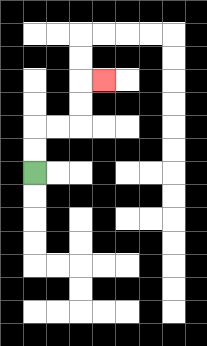{'start': '[1, 7]', 'end': '[4, 3]', 'path_directions': 'U,U,R,R,U,U,R', 'path_coordinates': '[[1, 7], [1, 6], [1, 5], [2, 5], [3, 5], [3, 4], [3, 3], [4, 3]]'}